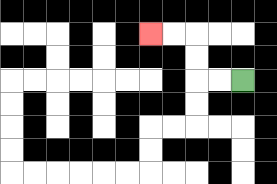{'start': '[10, 3]', 'end': '[6, 1]', 'path_directions': 'L,L,U,U,L,L', 'path_coordinates': '[[10, 3], [9, 3], [8, 3], [8, 2], [8, 1], [7, 1], [6, 1]]'}